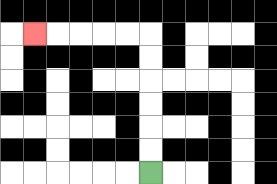{'start': '[6, 7]', 'end': '[1, 1]', 'path_directions': 'U,U,U,U,U,U,L,L,L,L,L', 'path_coordinates': '[[6, 7], [6, 6], [6, 5], [6, 4], [6, 3], [6, 2], [6, 1], [5, 1], [4, 1], [3, 1], [2, 1], [1, 1]]'}